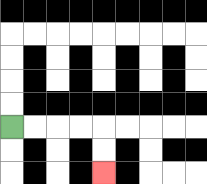{'start': '[0, 5]', 'end': '[4, 7]', 'path_directions': 'R,R,R,R,D,D', 'path_coordinates': '[[0, 5], [1, 5], [2, 5], [3, 5], [4, 5], [4, 6], [4, 7]]'}